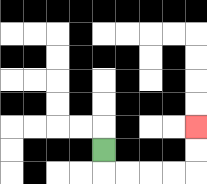{'start': '[4, 6]', 'end': '[8, 5]', 'path_directions': 'D,R,R,R,R,U,U', 'path_coordinates': '[[4, 6], [4, 7], [5, 7], [6, 7], [7, 7], [8, 7], [8, 6], [8, 5]]'}